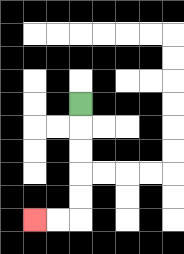{'start': '[3, 4]', 'end': '[1, 9]', 'path_directions': 'D,D,D,D,D,L,L', 'path_coordinates': '[[3, 4], [3, 5], [3, 6], [3, 7], [3, 8], [3, 9], [2, 9], [1, 9]]'}